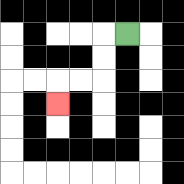{'start': '[5, 1]', 'end': '[2, 4]', 'path_directions': 'L,D,D,L,L,D', 'path_coordinates': '[[5, 1], [4, 1], [4, 2], [4, 3], [3, 3], [2, 3], [2, 4]]'}